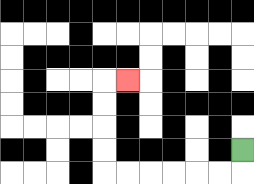{'start': '[10, 6]', 'end': '[5, 3]', 'path_directions': 'D,L,L,L,L,L,L,U,U,U,U,R', 'path_coordinates': '[[10, 6], [10, 7], [9, 7], [8, 7], [7, 7], [6, 7], [5, 7], [4, 7], [4, 6], [4, 5], [4, 4], [4, 3], [5, 3]]'}